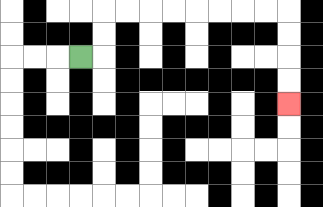{'start': '[3, 2]', 'end': '[12, 4]', 'path_directions': 'R,U,U,R,R,R,R,R,R,R,R,D,D,D,D', 'path_coordinates': '[[3, 2], [4, 2], [4, 1], [4, 0], [5, 0], [6, 0], [7, 0], [8, 0], [9, 0], [10, 0], [11, 0], [12, 0], [12, 1], [12, 2], [12, 3], [12, 4]]'}